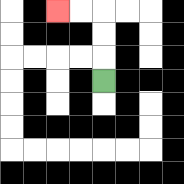{'start': '[4, 3]', 'end': '[2, 0]', 'path_directions': 'U,U,U,L,L', 'path_coordinates': '[[4, 3], [4, 2], [4, 1], [4, 0], [3, 0], [2, 0]]'}